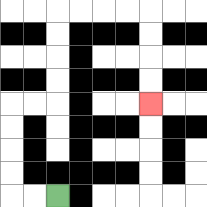{'start': '[2, 8]', 'end': '[6, 4]', 'path_directions': 'L,L,U,U,U,U,R,R,U,U,U,U,R,R,R,R,D,D,D,D', 'path_coordinates': '[[2, 8], [1, 8], [0, 8], [0, 7], [0, 6], [0, 5], [0, 4], [1, 4], [2, 4], [2, 3], [2, 2], [2, 1], [2, 0], [3, 0], [4, 0], [5, 0], [6, 0], [6, 1], [6, 2], [6, 3], [6, 4]]'}